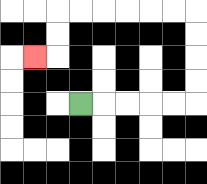{'start': '[3, 4]', 'end': '[1, 2]', 'path_directions': 'R,R,R,R,R,U,U,U,U,L,L,L,L,L,L,D,D,L', 'path_coordinates': '[[3, 4], [4, 4], [5, 4], [6, 4], [7, 4], [8, 4], [8, 3], [8, 2], [8, 1], [8, 0], [7, 0], [6, 0], [5, 0], [4, 0], [3, 0], [2, 0], [2, 1], [2, 2], [1, 2]]'}